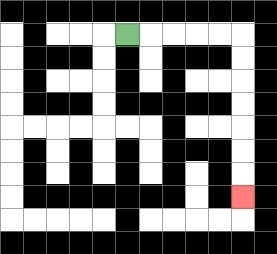{'start': '[5, 1]', 'end': '[10, 8]', 'path_directions': 'R,R,R,R,R,D,D,D,D,D,D,D', 'path_coordinates': '[[5, 1], [6, 1], [7, 1], [8, 1], [9, 1], [10, 1], [10, 2], [10, 3], [10, 4], [10, 5], [10, 6], [10, 7], [10, 8]]'}